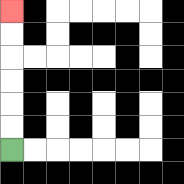{'start': '[0, 6]', 'end': '[0, 0]', 'path_directions': 'U,U,U,U,U,U', 'path_coordinates': '[[0, 6], [0, 5], [0, 4], [0, 3], [0, 2], [0, 1], [0, 0]]'}